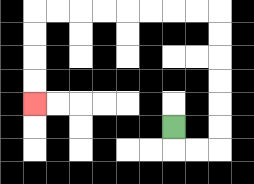{'start': '[7, 5]', 'end': '[1, 4]', 'path_directions': 'D,R,R,U,U,U,U,U,U,L,L,L,L,L,L,L,L,D,D,D,D', 'path_coordinates': '[[7, 5], [7, 6], [8, 6], [9, 6], [9, 5], [9, 4], [9, 3], [9, 2], [9, 1], [9, 0], [8, 0], [7, 0], [6, 0], [5, 0], [4, 0], [3, 0], [2, 0], [1, 0], [1, 1], [1, 2], [1, 3], [1, 4]]'}